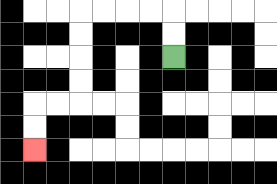{'start': '[7, 2]', 'end': '[1, 6]', 'path_directions': 'U,U,L,L,L,L,D,D,D,D,L,L,D,D', 'path_coordinates': '[[7, 2], [7, 1], [7, 0], [6, 0], [5, 0], [4, 0], [3, 0], [3, 1], [3, 2], [3, 3], [3, 4], [2, 4], [1, 4], [1, 5], [1, 6]]'}